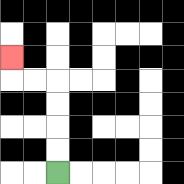{'start': '[2, 7]', 'end': '[0, 2]', 'path_directions': 'U,U,U,U,L,L,U', 'path_coordinates': '[[2, 7], [2, 6], [2, 5], [2, 4], [2, 3], [1, 3], [0, 3], [0, 2]]'}